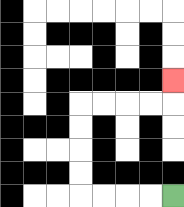{'start': '[7, 8]', 'end': '[7, 3]', 'path_directions': 'L,L,L,L,U,U,U,U,R,R,R,R,U', 'path_coordinates': '[[7, 8], [6, 8], [5, 8], [4, 8], [3, 8], [3, 7], [3, 6], [3, 5], [3, 4], [4, 4], [5, 4], [6, 4], [7, 4], [7, 3]]'}